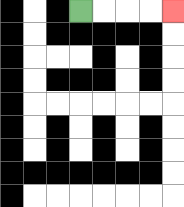{'start': '[3, 0]', 'end': '[7, 0]', 'path_directions': 'R,R,R,R', 'path_coordinates': '[[3, 0], [4, 0], [5, 0], [6, 0], [7, 0]]'}